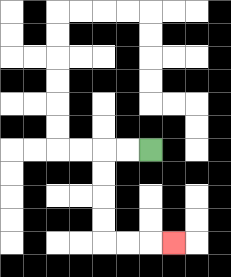{'start': '[6, 6]', 'end': '[7, 10]', 'path_directions': 'L,L,D,D,D,D,R,R,R', 'path_coordinates': '[[6, 6], [5, 6], [4, 6], [4, 7], [4, 8], [4, 9], [4, 10], [5, 10], [6, 10], [7, 10]]'}